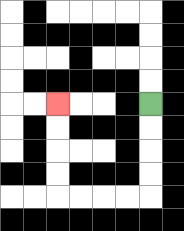{'start': '[6, 4]', 'end': '[2, 4]', 'path_directions': 'D,D,D,D,L,L,L,L,U,U,U,U', 'path_coordinates': '[[6, 4], [6, 5], [6, 6], [6, 7], [6, 8], [5, 8], [4, 8], [3, 8], [2, 8], [2, 7], [2, 6], [2, 5], [2, 4]]'}